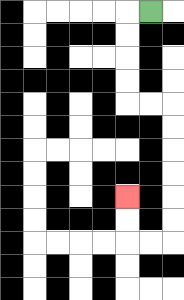{'start': '[6, 0]', 'end': '[5, 8]', 'path_directions': 'L,D,D,D,D,R,R,D,D,D,D,D,D,L,L,U,U', 'path_coordinates': '[[6, 0], [5, 0], [5, 1], [5, 2], [5, 3], [5, 4], [6, 4], [7, 4], [7, 5], [7, 6], [7, 7], [7, 8], [7, 9], [7, 10], [6, 10], [5, 10], [5, 9], [5, 8]]'}